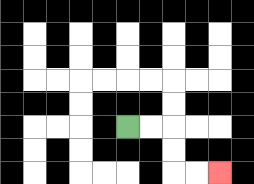{'start': '[5, 5]', 'end': '[9, 7]', 'path_directions': 'R,R,D,D,R,R', 'path_coordinates': '[[5, 5], [6, 5], [7, 5], [7, 6], [7, 7], [8, 7], [9, 7]]'}